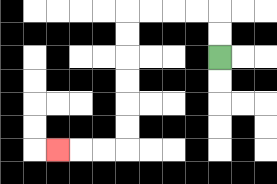{'start': '[9, 2]', 'end': '[2, 6]', 'path_directions': 'U,U,L,L,L,L,D,D,D,D,D,D,L,L,L', 'path_coordinates': '[[9, 2], [9, 1], [9, 0], [8, 0], [7, 0], [6, 0], [5, 0], [5, 1], [5, 2], [5, 3], [5, 4], [5, 5], [5, 6], [4, 6], [3, 6], [2, 6]]'}